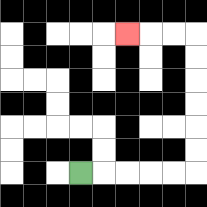{'start': '[3, 7]', 'end': '[5, 1]', 'path_directions': 'R,R,R,R,R,U,U,U,U,U,U,L,L,L', 'path_coordinates': '[[3, 7], [4, 7], [5, 7], [6, 7], [7, 7], [8, 7], [8, 6], [8, 5], [8, 4], [8, 3], [8, 2], [8, 1], [7, 1], [6, 1], [5, 1]]'}